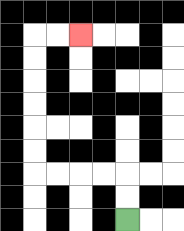{'start': '[5, 9]', 'end': '[3, 1]', 'path_directions': 'U,U,L,L,L,L,U,U,U,U,U,U,R,R', 'path_coordinates': '[[5, 9], [5, 8], [5, 7], [4, 7], [3, 7], [2, 7], [1, 7], [1, 6], [1, 5], [1, 4], [1, 3], [1, 2], [1, 1], [2, 1], [3, 1]]'}